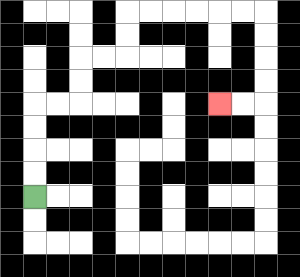{'start': '[1, 8]', 'end': '[9, 4]', 'path_directions': 'U,U,U,U,R,R,U,U,R,R,U,U,R,R,R,R,R,R,D,D,D,D,L,L', 'path_coordinates': '[[1, 8], [1, 7], [1, 6], [1, 5], [1, 4], [2, 4], [3, 4], [3, 3], [3, 2], [4, 2], [5, 2], [5, 1], [5, 0], [6, 0], [7, 0], [8, 0], [9, 0], [10, 0], [11, 0], [11, 1], [11, 2], [11, 3], [11, 4], [10, 4], [9, 4]]'}